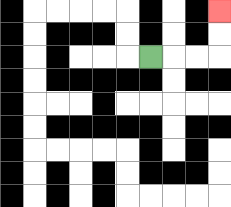{'start': '[6, 2]', 'end': '[9, 0]', 'path_directions': 'R,R,R,U,U', 'path_coordinates': '[[6, 2], [7, 2], [8, 2], [9, 2], [9, 1], [9, 0]]'}